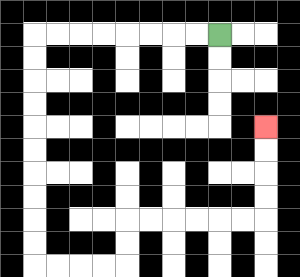{'start': '[9, 1]', 'end': '[11, 5]', 'path_directions': 'L,L,L,L,L,L,L,L,D,D,D,D,D,D,D,D,D,D,R,R,R,R,U,U,R,R,R,R,R,R,U,U,U,U', 'path_coordinates': '[[9, 1], [8, 1], [7, 1], [6, 1], [5, 1], [4, 1], [3, 1], [2, 1], [1, 1], [1, 2], [1, 3], [1, 4], [1, 5], [1, 6], [1, 7], [1, 8], [1, 9], [1, 10], [1, 11], [2, 11], [3, 11], [4, 11], [5, 11], [5, 10], [5, 9], [6, 9], [7, 9], [8, 9], [9, 9], [10, 9], [11, 9], [11, 8], [11, 7], [11, 6], [11, 5]]'}